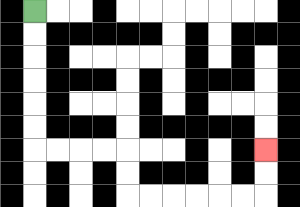{'start': '[1, 0]', 'end': '[11, 6]', 'path_directions': 'D,D,D,D,D,D,R,R,R,R,D,D,R,R,R,R,R,R,U,U', 'path_coordinates': '[[1, 0], [1, 1], [1, 2], [1, 3], [1, 4], [1, 5], [1, 6], [2, 6], [3, 6], [4, 6], [5, 6], [5, 7], [5, 8], [6, 8], [7, 8], [8, 8], [9, 8], [10, 8], [11, 8], [11, 7], [11, 6]]'}